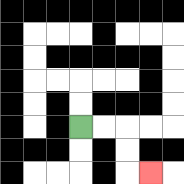{'start': '[3, 5]', 'end': '[6, 7]', 'path_directions': 'R,R,D,D,R', 'path_coordinates': '[[3, 5], [4, 5], [5, 5], [5, 6], [5, 7], [6, 7]]'}